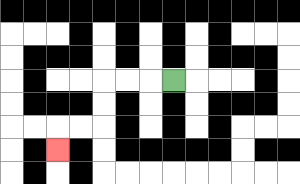{'start': '[7, 3]', 'end': '[2, 6]', 'path_directions': 'L,L,L,D,D,L,L,D', 'path_coordinates': '[[7, 3], [6, 3], [5, 3], [4, 3], [4, 4], [4, 5], [3, 5], [2, 5], [2, 6]]'}